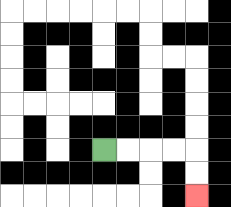{'start': '[4, 6]', 'end': '[8, 8]', 'path_directions': 'R,R,R,R,D,D', 'path_coordinates': '[[4, 6], [5, 6], [6, 6], [7, 6], [8, 6], [8, 7], [8, 8]]'}